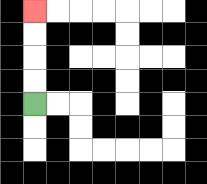{'start': '[1, 4]', 'end': '[1, 0]', 'path_directions': 'U,U,U,U', 'path_coordinates': '[[1, 4], [1, 3], [1, 2], [1, 1], [1, 0]]'}